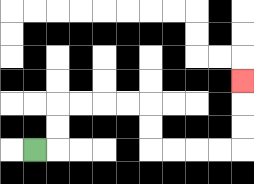{'start': '[1, 6]', 'end': '[10, 3]', 'path_directions': 'R,U,U,R,R,R,R,D,D,R,R,R,R,U,U,U', 'path_coordinates': '[[1, 6], [2, 6], [2, 5], [2, 4], [3, 4], [4, 4], [5, 4], [6, 4], [6, 5], [6, 6], [7, 6], [8, 6], [9, 6], [10, 6], [10, 5], [10, 4], [10, 3]]'}